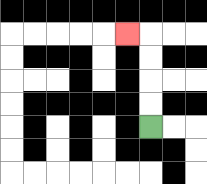{'start': '[6, 5]', 'end': '[5, 1]', 'path_directions': 'U,U,U,U,L', 'path_coordinates': '[[6, 5], [6, 4], [6, 3], [6, 2], [6, 1], [5, 1]]'}